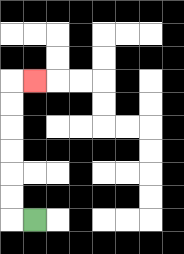{'start': '[1, 9]', 'end': '[1, 3]', 'path_directions': 'L,U,U,U,U,U,U,R', 'path_coordinates': '[[1, 9], [0, 9], [0, 8], [0, 7], [0, 6], [0, 5], [0, 4], [0, 3], [1, 3]]'}